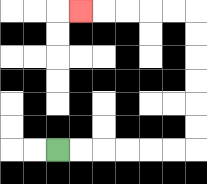{'start': '[2, 6]', 'end': '[3, 0]', 'path_directions': 'R,R,R,R,R,R,U,U,U,U,U,U,L,L,L,L,L', 'path_coordinates': '[[2, 6], [3, 6], [4, 6], [5, 6], [6, 6], [7, 6], [8, 6], [8, 5], [8, 4], [8, 3], [8, 2], [8, 1], [8, 0], [7, 0], [6, 0], [5, 0], [4, 0], [3, 0]]'}